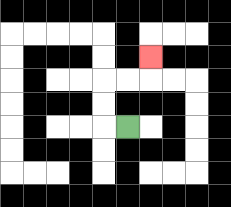{'start': '[5, 5]', 'end': '[6, 2]', 'path_directions': 'L,U,U,R,R,U', 'path_coordinates': '[[5, 5], [4, 5], [4, 4], [4, 3], [5, 3], [6, 3], [6, 2]]'}